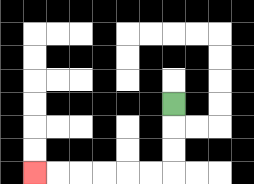{'start': '[7, 4]', 'end': '[1, 7]', 'path_directions': 'D,D,D,L,L,L,L,L,L', 'path_coordinates': '[[7, 4], [7, 5], [7, 6], [7, 7], [6, 7], [5, 7], [4, 7], [3, 7], [2, 7], [1, 7]]'}